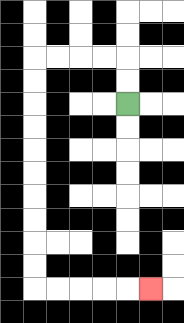{'start': '[5, 4]', 'end': '[6, 12]', 'path_directions': 'U,U,L,L,L,L,D,D,D,D,D,D,D,D,D,D,R,R,R,R,R', 'path_coordinates': '[[5, 4], [5, 3], [5, 2], [4, 2], [3, 2], [2, 2], [1, 2], [1, 3], [1, 4], [1, 5], [1, 6], [1, 7], [1, 8], [1, 9], [1, 10], [1, 11], [1, 12], [2, 12], [3, 12], [4, 12], [5, 12], [6, 12]]'}